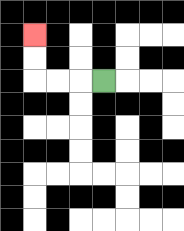{'start': '[4, 3]', 'end': '[1, 1]', 'path_directions': 'L,L,L,U,U', 'path_coordinates': '[[4, 3], [3, 3], [2, 3], [1, 3], [1, 2], [1, 1]]'}